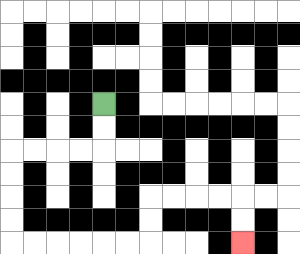{'start': '[4, 4]', 'end': '[10, 10]', 'path_directions': 'D,D,L,L,L,L,D,D,D,D,R,R,R,R,R,R,U,U,R,R,R,R,D,D', 'path_coordinates': '[[4, 4], [4, 5], [4, 6], [3, 6], [2, 6], [1, 6], [0, 6], [0, 7], [0, 8], [0, 9], [0, 10], [1, 10], [2, 10], [3, 10], [4, 10], [5, 10], [6, 10], [6, 9], [6, 8], [7, 8], [8, 8], [9, 8], [10, 8], [10, 9], [10, 10]]'}